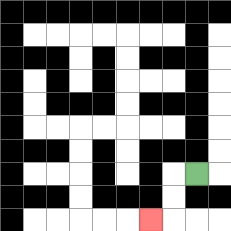{'start': '[8, 7]', 'end': '[6, 9]', 'path_directions': 'L,D,D,L', 'path_coordinates': '[[8, 7], [7, 7], [7, 8], [7, 9], [6, 9]]'}